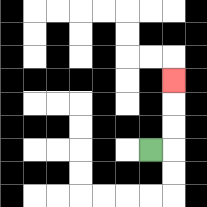{'start': '[6, 6]', 'end': '[7, 3]', 'path_directions': 'R,U,U,U', 'path_coordinates': '[[6, 6], [7, 6], [7, 5], [7, 4], [7, 3]]'}